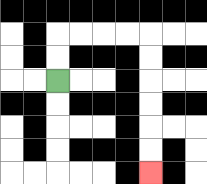{'start': '[2, 3]', 'end': '[6, 7]', 'path_directions': 'U,U,R,R,R,R,D,D,D,D,D,D', 'path_coordinates': '[[2, 3], [2, 2], [2, 1], [3, 1], [4, 1], [5, 1], [6, 1], [6, 2], [6, 3], [6, 4], [6, 5], [6, 6], [6, 7]]'}